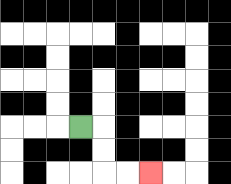{'start': '[3, 5]', 'end': '[6, 7]', 'path_directions': 'R,D,D,R,R', 'path_coordinates': '[[3, 5], [4, 5], [4, 6], [4, 7], [5, 7], [6, 7]]'}